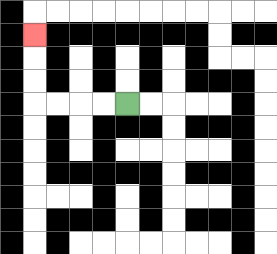{'start': '[5, 4]', 'end': '[1, 1]', 'path_directions': 'L,L,L,L,U,U,U', 'path_coordinates': '[[5, 4], [4, 4], [3, 4], [2, 4], [1, 4], [1, 3], [1, 2], [1, 1]]'}